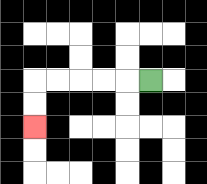{'start': '[6, 3]', 'end': '[1, 5]', 'path_directions': 'L,L,L,L,L,D,D', 'path_coordinates': '[[6, 3], [5, 3], [4, 3], [3, 3], [2, 3], [1, 3], [1, 4], [1, 5]]'}